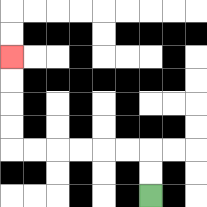{'start': '[6, 8]', 'end': '[0, 2]', 'path_directions': 'U,U,L,L,L,L,L,L,U,U,U,U', 'path_coordinates': '[[6, 8], [6, 7], [6, 6], [5, 6], [4, 6], [3, 6], [2, 6], [1, 6], [0, 6], [0, 5], [0, 4], [0, 3], [0, 2]]'}